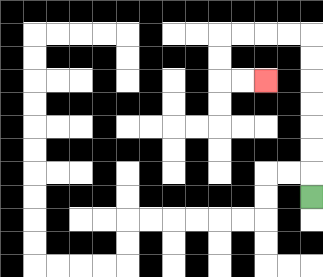{'start': '[13, 8]', 'end': '[11, 3]', 'path_directions': 'U,U,U,U,U,U,U,L,L,L,L,D,D,R,R', 'path_coordinates': '[[13, 8], [13, 7], [13, 6], [13, 5], [13, 4], [13, 3], [13, 2], [13, 1], [12, 1], [11, 1], [10, 1], [9, 1], [9, 2], [9, 3], [10, 3], [11, 3]]'}